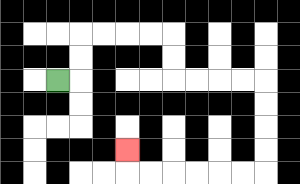{'start': '[2, 3]', 'end': '[5, 6]', 'path_directions': 'R,U,U,R,R,R,R,D,D,R,R,R,R,D,D,D,D,L,L,L,L,L,L,U', 'path_coordinates': '[[2, 3], [3, 3], [3, 2], [3, 1], [4, 1], [5, 1], [6, 1], [7, 1], [7, 2], [7, 3], [8, 3], [9, 3], [10, 3], [11, 3], [11, 4], [11, 5], [11, 6], [11, 7], [10, 7], [9, 7], [8, 7], [7, 7], [6, 7], [5, 7], [5, 6]]'}